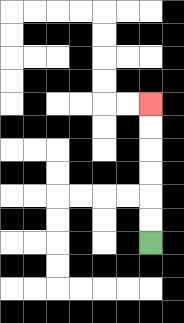{'start': '[6, 10]', 'end': '[6, 4]', 'path_directions': 'U,U,U,U,U,U', 'path_coordinates': '[[6, 10], [6, 9], [6, 8], [6, 7], [6, 6], [6, 5], [6, 4]]'}